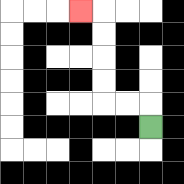{'start': '[6, 5]', 'end': '[3, 0]', 'path_directions': 'U,L,L,U,U,U,U,L', 'path_coordinates': '[[6, 5], [6, 4], [5, 4], [4, 4], [4, 3], [4, 2], [4, 1], [4, 0], [3, 0]]'}